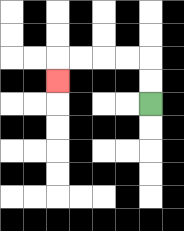{'start': '[6, 4]', 'end': '[2, 3]', 'path_directions': 'U,U,L,L,L,L,D', 'path_coordinates': '[[6, 4], [6, 3], [6, 2], [5, 2], [4, 2], [3, 2], [2, 2], [2, 3]]'}